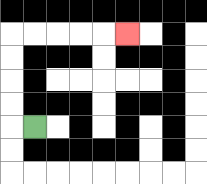{'start': '[1, 5]', 'end': '[5, 1]', 'path_directions': 'L,U,U,U,U,R,R,R,R,R', 'path_coordinates': '[[1, 5], [0, 5], [0, 4], [0, 3], [0, 2], [0, 1], [1, 1], [2, 1], [3, 1], [4, 1], [5, 1]]'}